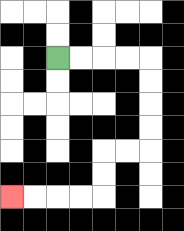{'start': '[2, 2]', 'end': '[0, 8]', 'path_directions': 'R,R,R,R,D,D,D,D,L,L,D,D,L,L,L,L', 'path_coordinates': '[[2, 2], [3, 2], [4, 2], [5, 2], [6, 2], [6, 3], [6, 4], [6, 5], [6, 6], [5, 6], [4, 6], [4, 7], [4, 8], [3, 8], [2, 8], [1, 8], [0, 8]]'}